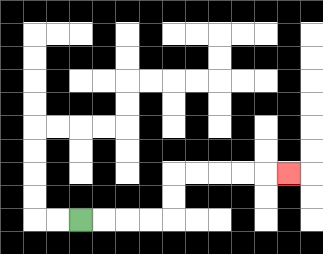{'start': '[3, 9]', 'end': '[12, 7]', 'path_directions': 'R,R,R,R,U,U,R,R,R,R,R', 'path_coordinates': '[[3, 9], [4, 9], [5, 9], [6, 9], [7, 9], [7, 8], [7, 7], [8, 7], [9, 7], [10, 7], [11, 7], [12, 7]]'}